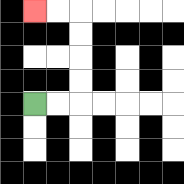{'start': '[1, 4]', 'end': '[1, 0]', 'path_directions': 'R,R,U,U,U,U,L,L', 'path_coordinates': '[[1, 4], [2, 4], [3, 4], [3, 3], [3, 2], [3, 1], [3, 0], [2, 0], [1, 0]]'}